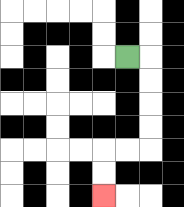{'start': '[5, 2]', 'end': '[4, 8]', 'path_directions': 'R,D,D,D,D,L,L,D,D', 'path_coordinates': '[[5, 2], [6, 2], [6, 3], [6, 4], [6, 5], [6, 6], [5, 6], [4, 6], [4, 7], [4, 8]]'}